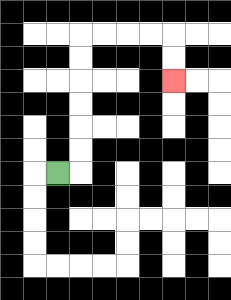{'start': '[2, 7]', 'end': '[7, 3]', 'path_directions': 'R,U,U,U,U,U,U,R,R,R,R,D,D', 'path_coordinates': '[[2, 7], [3, 7], [3, 6], [3, 5], [3, 4], [3, 3], [3, 2], [3, 1], [4, 1], [5, 1], [6, 1], [7, 1], [7, 2], [7, 3]]'}